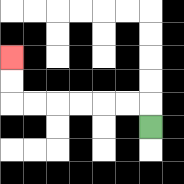{'start': '[6, 5]', 'end': '[0, 2]', 'path_directions': 'U,L,L,L,L,L,L,U,U', 'path_coordinates': '[[6, 5], [6, 4], [5, 4], [4, 4], [3, 4], [2, 4], [1, 4], [0, 4], [0, 3], [0, 2]]'}